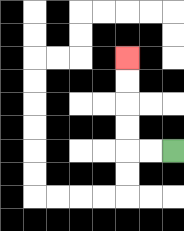{'start': '[7, 6]', 'end': '[5, 2]', 'path_directions': 'L,L,U,U,U,U', 'path_coordinates': '[[7, 6], [6, 6], [5, 6], [5, 5], [5, 4], [5, 3], [5, 2]]'}